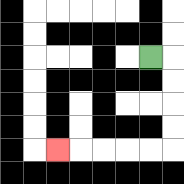{'start': '[6, 2]', 'end': '[2, 6]', 'path_directions': 'R,D,D,D,D,L,L,L,L,L', 'path_coordinates': '[[6, 2], [7, 2], [7, 3], [7, 4], [7, 5], [7, 6], [6, 6], [5, 6], [4, 6], [3, 6], [2, 6]]'}